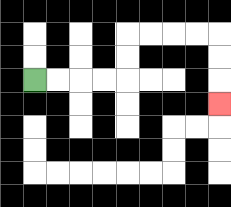{'start': '[1, 3]', 'end': '[9, 4]', 'path_directions': 'R,R,R,R,U,U,R,R,R,R,D,D,D', 'path_coordinates': '[[1, 3], [2, 3], [3, 3], [4, 3], [5, 3], [5, 2], [5, 1], [6, 1], [7, 1], [8, 1], [9, 1], [9, 2], [9, 3], [9, 4]]'}